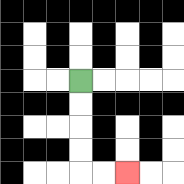{'start': '[3, 3]', 'end': '[5, 7]', 'path_directions': 'D,D,D,D,R,R', 'path_coordinates': '[[3, 3], [3, 4], [3, 5], [3, 6], [3, 7], [4, 7], [5, 7]]'}